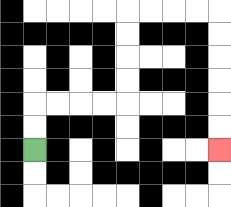{'start': '[1, 6]', 'end': '[9, 6]', 'path_directions': 'U,U,R,R,R,R,U,U,U,U,R,R,R,R,D,D,D,D,D,D', 'path_coordinates': '[[1, 6], [1, 5], [1, 4], [2, 4], [3, 4], [4, 4], [5, 4], [5, 3], [5, 2], [5, 1], [5, 0], [6, 0], [7, 0], [8, 0], [9, 0], [9, 1], [9, 2], [9, 3], [9, 4], [9, 5], [9, 6]]'}